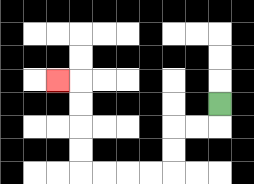{'start': '[9, 4]', 'end': '[2, 3]', 'path_directions': 'D,L,L,D,D,L,L,L,L,U,U,U,U,L', 'path_coordinates': '[[9, 4], [9, 5], [8, 5], [7, 5], [7, 6], [7, 7], [6, 7], [5, 7], [4, 7], [3, 7], [3, 6], [3, 5], [3, 4], [3, 3], [2, 3]]'}